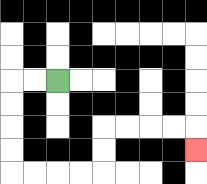{'start': '[2, 3]', 'end': '[8, 6]', 'path_directions': 'L,L,D,D,D,D,R,R,R,R,U,U,R,R,R,R,D', 'path_coordinates': '[[2, 3], [1, 3], [0, 3], [0, 4], [0, 5], [0, 6], [0, 7], [1, 7], [2, 7], [3, 7], [4, 7], [4, 6], [4, 5], [5, 5], [6, 5], [7, 5], [8, 5], [8, 6]]'}